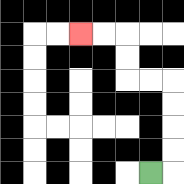{'start': '[6, 7]', 'end': '[3, 1]', 'path_directions': 'R,U,U,U,U,L,L,U,U,L,L', 'path_coordinates': '[[6, 7], [7, 7], [7, 6], [7, 5], [7, 4], [7, 3], [6, 3], [5, 3], [5, 2], [5, 1], [4, 1], [3, 1]]'}